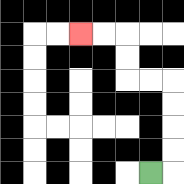{'start': '[6, 7]', 'end': '[3, 1]', 'path_directions': 'R,U,U,U,U,L,L,U,U,L,L', 'path_coordinates': '[[6, 7], [7, 7], [7, 6], [7, 5], [7, 4], [7, 3], [6, 3], [5, 3], [5, 2], [5, 1], [4, 1], [3, 1]]'}